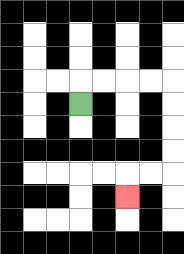{'start': '[3, 4]', 'end': '[5, 8]', 'path_directions': 'U,R,R,R,R,D,D,D,D,L,L,D', 'path_coordinates': '[[3, 4], [3, 3], [4, 3], [5, 3], [6, 3], [7, 3], [7, 4], [7, 5], [7, 6], [7, 7], [6, 7], [5, 7], [5, 8]]'}